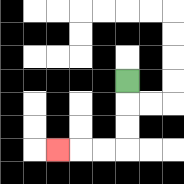{'start': '[5, 3]', 'end': '[2, 6]', 'path_directions': 'D,D,D,L,L,L', 'path_coordinates': '[[5, 3], [5, 4], [5, 5], [5, 6], [4, 6], [3, 6], [2, 6]]'}